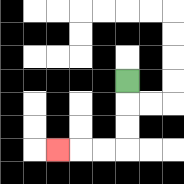{'start': '[5, 3]', 'end': '[2, 6]', 'path_directions': 'D,D,D,L,L,L', 'path_coordinates': '[[5, 3], [5, 4], [5, 5], [5, 6], [4, 6], [3, 6], [2, 6]]'}